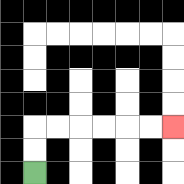{'start': '[1, 7]', 'end': '[7, 5]', 'path_directions': 'U,U,R,R,R,R,R,R', 'path_coordinates': '[[1, 7], [1, 6], [1, 5], [2, 5], [3, 5], [4, 5], [5, 5], [6, 5], [7, 5]]'}